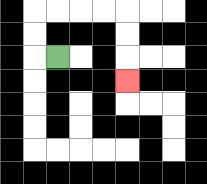{'start': '[2, 2]', 'end': '[5, 3]', 'path_directions': 'L,U,U,R,R,R,R,D,D,D', 'path_coordinates': '[[2, 2], [1, 2], [1, 1], [1, 0], [2, 0], [3, 0], [4, 0], [5, 0], [5, 1], [5, 2], [5, 3]]'}